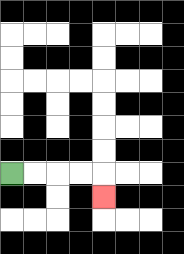{'start': '[0, 7]', 'end': '[4, 8]', 'path_directions': 'R,R,R,R,D', 'path_coordinates': '[[0, 7], [1, 7], [2, 7], [3, 7], [4, 7], [4, 8]]'}